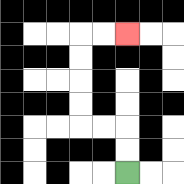{'start': '[5, 7]', 'end': '[5, 1]', 'path_directions': 'U,U,L,L,U,U,U,U,R,R', 'path_coordinates': '[[5, 7], [5, 6], [5, 5], [4, 5], [3, 5], [3, 4], [3, 3], [3, 2], [3, 1], [4, 1], [5, 1]]'}